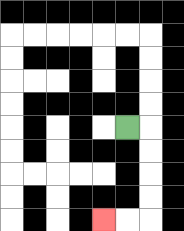{'start': '[5, 5]', 'end': '[4, 9]', 'path_directions': 'R,D,D,D,D,L,L', 'path_coordinates': '[[5, 5], [6, 5], [6, 6], [6, 7], [6, 8], [6, 9], [5, 9], [4, 9]]'}